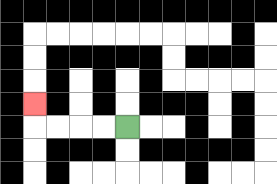{'start': '[5, 5]', 'end': '[1, 4]', 'path_directions': 'L,L,L,L,U', 'path_coordinates': '[[5, 5], [4, 5], [3, 5], [2, 5], [1, 5], [1, 4]]'}